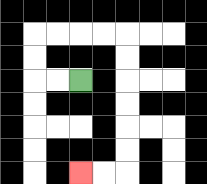{'start': '[3, 3]', 'end': '[3, 7]', 'path_directions': 'L,L,U,U,R,R,R,R,D,D,D,D,D,D,L,L', 'path_coordinates': '[[3, 3], [2, 3], [1, 3], [1, 2], [1, 1], [2, 1], [3, 1], [4, 1], [5, 1], [5, 2], [5, 3], [5, 4], [5, 5], [5, 6], [5, 7], [4, 7], [3, 7]]'}